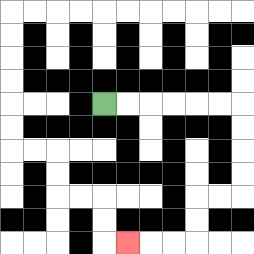{'start': '[4, 4]', 'end': '[5, 10]', 'path_directions': 'R,R,R,R,R,R,D,D,D,D,L,L,D,D,L,L,L', 'path_coordinates': '[[4, 4], [5, 4], [6, 4], [7, 4], [8, 4], [9, 4], [10, 4], [10, 5], [10, 6], [10, 7], [10, 8], [9, 8], [8, 8], [8, 9], [8, 10], [7, 10], [6, 10], [5, 10]]'}